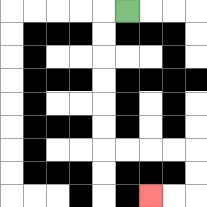{'start': '[5, 0]', 'end': '[6, 8]', 'path_directions': 'L,D,D,D,D,D,D,R,R,R,R,D,D,L,L', 'path_coordinates': '[[5, 0], [4, 0], [4, 1], [4, 2], [4, 3], [4, 4], [4, 5], [4, 6], [5, 6], [6, 6], [7, 6], [8, 6], [8, 7], [8, 8], [7, 8], [6, 8]]'}